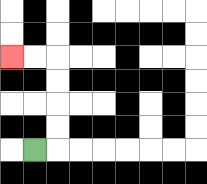{'start': '[1, 6]', 'end': '[0, 2]', 'path_directions': 'R,U,U,U,U,L,L', 'path_coordinates': '[[1, 6], [2, 6], [2, 5], [2, 4], [2, 3], [2, 2], [1, 2], [0, 2]]'}